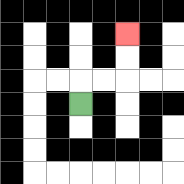{'start': '[3, 4]', 'end': '[5, 1]', 'path_directions': 'U,R,R,U,U', 'path_coordinates': '[[3, 4], [3, 3], [4, 3], [5, 3], [5, 2], [5, 1]]'}